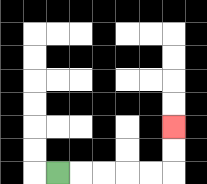{'start': '[2, 7]', 'end': '[7, 5]', 'path_directions': 'R,R,R,R,R,U,U', 'path_coordinates': '[[2, 7], [3, 7], [4, 7], [5, 7], [6, 7], [7, 7], [7, 6], [7, 5]]'}